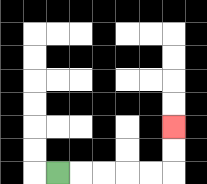{'start': '[2, 7]', 'end': '[7, 5]', 'path_directions': 'R,R,R,R,R,U,U', 'path_coordinates': '[[2, 7], [3, 7], [4, 7], [5, 7], [6, 7], [7, 7], [7, 6], [7, 5]]'}